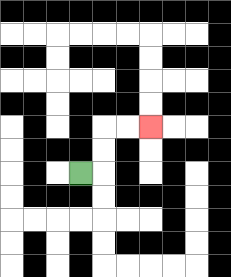{'start': '[3, 7]', 'end': '[6, 5]', 'path_directions': 'R,U,U,R,R', 'path_coordinates': '[[3, 7], [4, 7], [4, 6], [4, 5], [5, 5], [6, 5]]'}